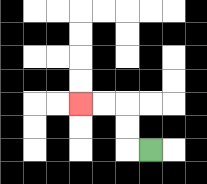{'start': '[6, 6]', 'end': '[3, 4]', 'path_directions': 'L,U,U,L,L', 'path_coordinates': '[[6, 6], [5, 6], [5, 5], [5, 4], [4, 4], [3, 4]]'}